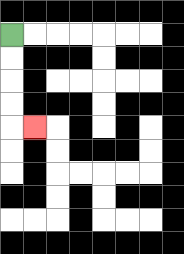{'start': '[0, 1]', 'end': '[1, 5]', 'path_directions': 'D,D,D,D,R', 'path_coordinates': '[[0, 1], [0, 2], [0, 3], [0, 4], [0, 5], [1, 5]]'}